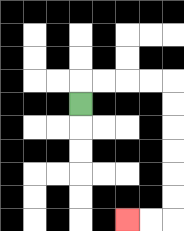{'start': '[3, 4]', 'end': '[5, 9]', 'path_directions': 'U,R,R,R,R,D,D,D,D,D,D,L,L', 'path_coordinates': '[[3, 4], [3, 3], [4, 3], [5, 3], [6, 3], [7, 3], [7, 4], [7, 5], [7, 6], [7, 7], [7, 8], [7, 9], [6, 9], [5, 9]]'}